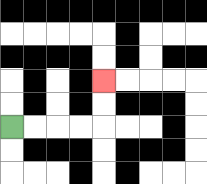{'start': '[0, 5]', 'end': '[4, 3]', 'path_directions': 'R,R,R,R,U,U', 'path_coordinates': '[[0, 5], [1, 5], [2, 5], [3, 5], [4, 5], [4, 4], [4, 3]]'}